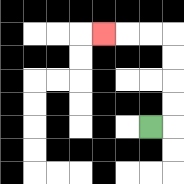{'start': '[6, 5]', 'end': '[4, 1]', 'path_directions': 'R,U,U,U,U,L,L,L', 'path_coordinates': '[[6, 5], [7, 5], [7, 4], [7, 3], [7, 2], [7, 1], [6, 1], [5, 1], [4, 1]]'}